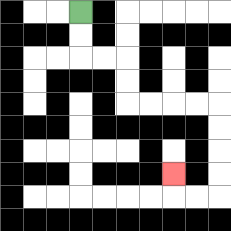{'start': '[3, 0]', 'end': '[7, 7]', 'path_directions': 'D,D,R,R,D,D,R,R,R,R,D,D,D,D,L,L,U', 'path_coordinates': '[[3, 0], [3, 1], [3, 2], [4, 2], [5, 2], [5, 3], [5, 4], [6, 4], [7, 4], [8, 4], [9, 4], [9, 5], [9, 6], [9, 7], [9, 8], [8, 8], [7, 8], [7, 7]]'}